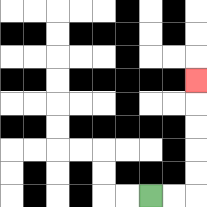{'start': '[6, 8]', 'end': '[8, 3]', 'path_directions': 'R,R,U,U,U,U,U', 'path_coordinates': '[[6, 8], [7, 8], [8, 8], [8, 7], [8, 6], [8, 5], [8, 4], [8, 3]]'}